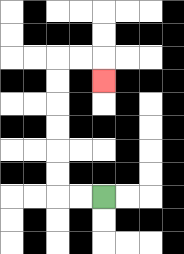{'start': '[4, 8]', 'end': '[4, 3]', 'path_directions': 'L,L,U,U,U,U,U,U,R,R,D', 'path_coordinates': '[[4, 8], [3, 8], [2, 8], [2, 7], [2, 6], [2, 5], [2, 4], [2, 3], [2, 2], [3, 2], [4, 2], [4, 3]]'}